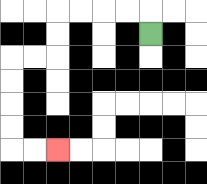{'start': '[6, 1]', 'end': '[2, 6]', 'path_directions': 'U,L,L,L,L,D,D,L,L,D,D,D,D,R,R', 'path_coordinates': '[[6, 1], [6, 0], [5, 0], [4, 0], [3, 0], [2, 0], [2, 1], [2, 2], [1, 2], [0, 2], [0, 3], [0, 4], [0, 5], [0, 6], [1, 6], [2, 6]]'}